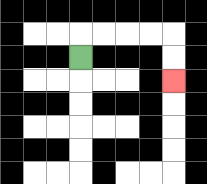{'start': '[3, 2]', 'end': '[7, 3]', 'path_directions': 'U,R,R,R,R,D,D', 'path_coordinates': '[[3, 2], [3, 1], [4, 1], [5, 1], [6, 1], [7, 1], [7, 2], [7, 3]]'}